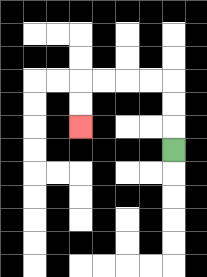{'start': '[7, 6]', 'end': '[3, 5]', 'path_directions': 'U,U,U,L,L,L,L,D,D', 'path_coordinates': '[[7, 6], [7, 5], [7, 4], [7, 3], [6, 3], [5, 3], [4, 3], [3, 3], [3, 4], [3, 5]]'}